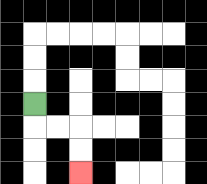{'start': '[1, 4]', 'end': '[3, 7]', 'path_directions': 'D,R,R,D,D', 'path_coordinates': '[[1, 4], [1, 5], [2, 5], [3, 5], [3, 6], [3, 7]]'}